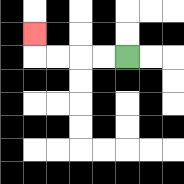{'start': '[5, 2]', 'end': '[1, 1]', 'path_directions': 'L,L,L,L,U', 'path_coordinates': '[[5, 2], [4, 2], [3, 2], [2, 2], [1, 2], [1, 1]]'}